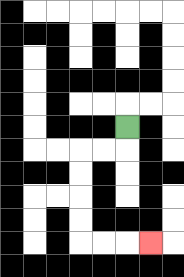{'start': '[5, 5]', 'end': '[6, 10]', 'path_directions': 'D,L,L,D,D,D,D,R,R,R', 'path_coordinates': '[[5, 5], [5, 6], [4, 6], [3, 6], [3, 7], [3, 8], [3, 9], [3, 10], [4, 10], [5, 10], [6, 10]]'}